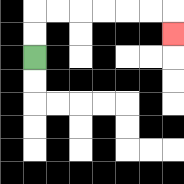{'start': '[1, 2]', 'end': '[7, 1]', 'path_directions': 'U,U,R,R,R,R,R,R,D', 'path_coordinates': '[[1, 2], [1, 1], [1, 0], [2, 0], [3, 0], [4, 0], [5, 0], [6, 0], [7, 0], [7, 1]]'}